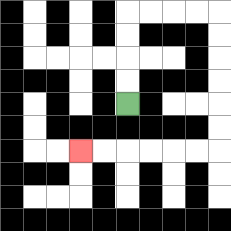{'start': '[5, 4]', 'end': '[3, 6]', 'path_directions': 'U,U,U,U,R,R,R,R,D,D,D,D,D,D,L,L,L,L,L,L', 'path_coordinates': '[[5, 4], [5, 3], [5, 2], [5, 1], [5, 0], [6, 0], [7, 0], [8, 0], [9, 0], [9, 1], [9, 2], [9, 3], [9, 4], [9, 5], [9, 6], [8, 6], [7, 6], [6, 6], [5, 6], [4, 6], [3, 6]]'}